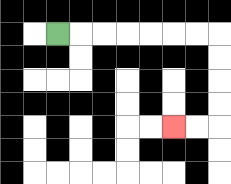{'start': '[2, 1]', 'end': '[7, 5]', 'path_directions': 'R,R,R,R,R,R,R,D,D,D,D,L,L', 'path_coordinates': '[[2, 1], [3, 1], [4, 1], [5, 1], [6, 1], [7, 1], [8, 1], [9, 1], [9, 2], [9, 3], [9, 4], [9, 5], [8, 5], [7, 5]]'}